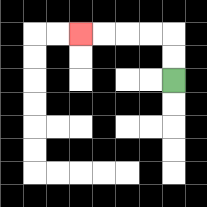{'start': '[7, 3]', 'end': '[3, 1]', 'path_directions': 'U,U,L,L,L,L', 'path_coordinates': '[[7, 3], [7, 2], [7, 1], [6, 1], [5, 1], [4, 1], [3, 1]]'}